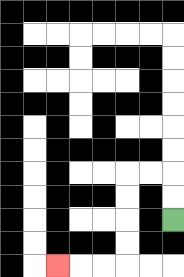{'start': '[7, 9]', 'end': '[2, 11]', 'path_directions': 'U,U,L,L,D,D,D,D,L,L,L', 'path_coordinates': '[[7, 9], [7, 8], [7, 7], [6, 7], [5, 7], [5, 8], [5, 9], [5, 10], [5, 11], [4, 11], [3, 11], [2, 11]]'}